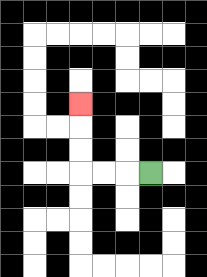{'start': '[6, 7]', 'end': '[3, 4]', 'path_directions': 'L,L,L,U,U,U', 'path_coordinates': '[[6, 7], [5, 7], [4, 7], [3, 7], [3, 6], [3, 5], [3, 4]]'}